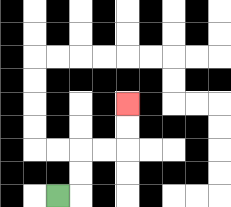{'start': '[2, 8]', 'end': '[5, 4]', 'path_directions': 'R,U,U,R,R,U,U', 'path_coordinates': '[[2, 8], [3, 8], [3, 7], [3, 6], [4, 6], [5, 6], [5, 5], [5, 4]]'}